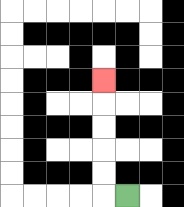{'start': '[5, 8]', 'end': '[4, 3]', 'path_directions': 'L,U,U,U,U,U', 'path_coordinates': '[[5, 8], [4, 8], [4, 7], [4, 6], [4, 5], [4, 4], [4, 3]]'}